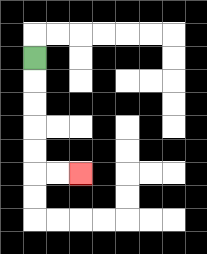{'start': '[1, 2]', 'end': '[3, 7]', 'path_directions': 'D,D,D,D,D,R,R', 'path_coordinates': '[[1, 2], [1, 3], [1, 4], [1, 5], [1, 6], [1, 7], [2, 7], [3, 7]]'}